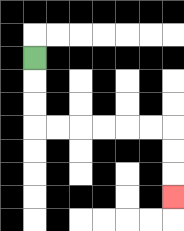{'start': '[1, 2]', 'end': '[7, 8]', 'path_directions': 'D,D,D,R,R,R,R,R,R,D,D,D', 'path_coordinates': '[[1, 2], [1, 3], [1, 4], [1, 5], [2, 5], [3, 5], [4, 5], [5, 5], [6, 5], [7, 5], [7, 6], [7, 7], [7, 8]]'}